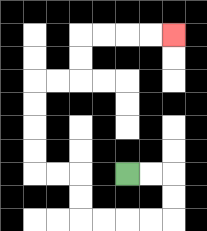{'start': '[5, 7]', 'end': '[7, 1]', 'path_directions': 'R,R,D,D,L,L,L,L,U,U,L,L,U,U,U,U,R,R,U,U,R,R,R,R', 'path_coordinates': '[[5, 7], [6, 7], [7, 7], [7, 8], [7, 9], [6, 9], [5, 9], [4, 9], [3, 9], [3, 8], [3, 7], [2, 7], [1, 7], [1, 6], [1, 5], [1, 4], [1, 3], [2, 3], [3, 3], [3, 2], [3, 1], [4, 1], [5, 1], [6, 1], [7, 1]]'}